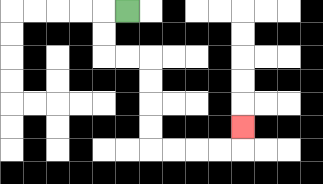{'start': '[5, 0]', 'end': '[10, 5]', 'path_directions': 'L,D,D,R,R,D,D,D,D,R,R,R,R,U', 'path_coordinates': '[[5, 0], [4, 0], [4, 1], [4, 2], [5, 2], [6, 2], [6, 3], [6, 4], [6, 5], [6, 6], [7, 6], [8, 6], [9, 6], [10, 6], [10, 5]]'}